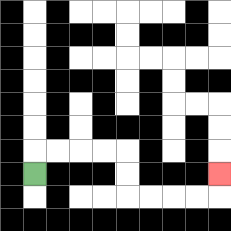{'start': '[1, 7]', 'end': '[9, 7]', 'path_directions': 'U,R,R,R,R,D,D,R,R,R,R,U', 'path_coordinates': '[[1, 7], [1, 6], [2, 6], [3, 6], [4, 6], [5, 6], [5, 7], [5, 8], [6, 8], [7, 8], [8, 8], [9, 8], [9, 7]]'}